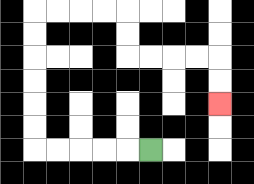{'start': '[6, 6]', 'end': '[9, 4]', 'path_directions': 'L,L,L,L,L,U,U,U,U,U,U,R,R,R,R,D,D,R,R,R,R,D,D', 'path_coordinates': '[[6, 6], [5, 6], [4, 6], [3, 6], [2, 6], [1, 6], [1, 5], [1, 4], [1, 3], [1, 2], [1, 1], [1, 0], [2, 0], [3, 0], [4, 0], [5, 0], [5, 1], [5, 2], [6, 2], [7, 2], [8, 2], [9, 2], [9, 3], [9, 4]]'}